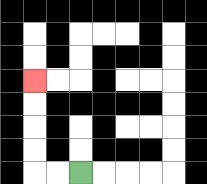{'start': '[3, 7]', 'end': '[1, 3]', 'path_directions': 'L,L,U,U,U,U', 'path_coordinates': '[[3, 7], [2, 7], [1, 7], [1, 6], [1, 5], [1, 4], [1, 3]]'}